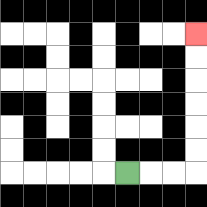{'start': '[5, 7]', 'end': '[8, 1]', 'path_directions': 'R,R,R,U,U,U,U,U,U', 'path_coordinates': '[[5, 7], [6, 7], [7, 7], [8, 7], [8, 6], [8, 5], [8, 4], [8, 3], [8, 2], [8, 1]]'}